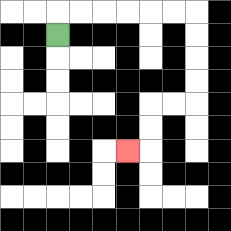{'start': '[2, 1]', 'end': '[5, 6]', 'path_directions': 'U,R,R,R,R,R,R,D,D,D,D,L,L,D,D,L', 'path_coordinates': '[[2, 1], [2, 0], [3, 0], [4, 0], [5, 0], [6, 0], [7, 0], [8, 0], [8, 1], [8, 2], [8, 3], [8, 4], [7, 4], [6, 4], [6, 5], [6, 6], [5, 6]]'}